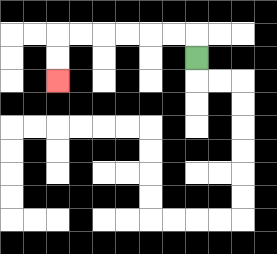{'start': '[8, 2]', 'end': '[2, 3]', 'path_directions': 'U,L,L,L,L,L,L,D,D', 'path_coordinates': '[[8, 2], [8, 1], [7, 1], [6, 1], [5, 1], [4, 1], [3, 1], [2, 1], [2, 2], [2, 3]]'}